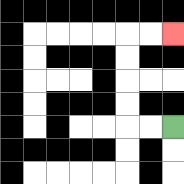{'start': '[7, 5]', 'end': '[7, 1]', 'path_directions': 'L,L,U,U,U,U,R,R', 'path_coordinates': '[[7, 5], [6, 5], [5, 5], [5, 4], [5, 3], [5, 2], [5, 1], [6, 1], [7, 1]]'}